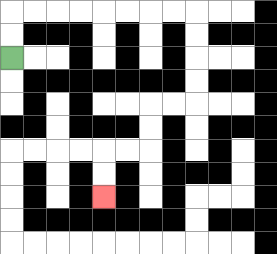{'start': '[0, 2]', 'end': '[4, 8]', 'path_directions': 'U,U,R,R,R,R,R,R,R,R,D,D,D,D,L,L,D,D,L,L,D,D', 'path_coordinates': '[[0, 2], [0, 1], [0, 0], [1, 0], [2, 0], [3, 0], [4, 0], [5, 0], [6, 0], [7, 0], [8, 0], [8, 1], [8, 2], [8, 3], [8, 4], [7, 4], [6, 4], [6, 5], [6, 6], [5, 6], [4, 6], [4, 7], [4, 8]]'}